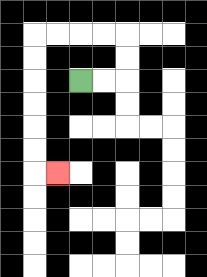{'start': '[3, 3]', 'end': '[2, 7]', 'path_directions': 'R,R,U,U,L,L,L,L,D,D,D,D,D,D,R', 'path_coordinates': '[[3, 3], [4, 3], [5, 3], [5, 2], [5, 1], [4, 1], [3, 1], [2, 1], [1, 1], [1, 2], [1, 3], [1, 4], [1, 5], [1, 6], [1, 7], [2, 7]]'}